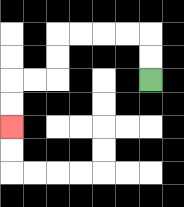{'start': '[6, 3]', 'end': '[0, 5]', 'path_directions': 'U,U,L,L,L,L,D,D,L,L,D,D', 'path_coordinates': '[[6, 3], [6, 2], [6, 1], [5, 1], [4, 1], [3, 1], [2, 1], [2, 2], [2, 3], [1, 3], [0, 3], [0, 4], [0, 5]]'}